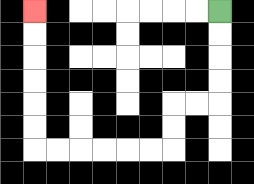{'start': '[9, 0]', 'end': '[1, 0]', 'path_directions': 'D,D,D,D,L,L,D,D,L,L,L,L,L,L,U,U,U,U,U,U', 'path_coordinates': '[[9, 0], [9, 1], [9, 2], [9, 3], [9, 4], [8, 4], [7, 4], [7, 5], [7, 6], [6, 6], [5, 6], [4, 6], [3, 6], [2, 6], [1, 6], [1, 5], [1, 4], [1, 3], [1, 2], [1, 1], [1, 0]]'}